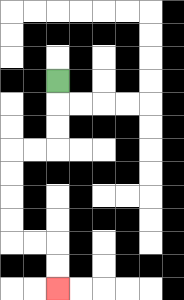{'start': '[2, 3]', 'end': '[2, 12]', 'path_directions': 'D,D,D,L,L,D,D,D,D,R,R,D,D', 'path_coordinates': '[[2, 3], [2, 4], [2, 5], [2, 6], [1, 6], [0, 6], [0, 7], [0, 8], [0, 9], [0, 10], [1, 10], [2, 10], [2, 11], [2, 12]]'}